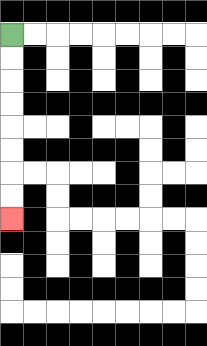{'start': '[0, 1]', 'end': '[0, 9]', 'path_directions': 'D,D,D,D,D,D,D,D', 'path_coordinates': '[[0, 1], [0, 2], [0, 3], [0, 4], [0, 5], [0, 6], [0, 7], [0, 8], [0, 9]]'}